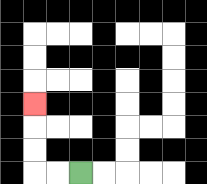{'start': '[3, 7]', 'end': '[1, 4]', 'path_directions': 'L,L,U,U,U', 'path_coordinates': '[[3, 7], [2, 7], [1, 7], [1, 6], [1, 5], [1, 4]]'}